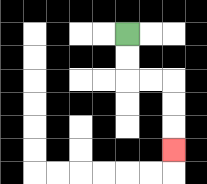{'start': '[5, 1]', 'end': '[7, 6]', 'path_directions': 'D,D,R,R,D,D,D', 'path_coordinates': '[[5, 1], [5, 2], [5, 3], [6, 3], [7, 3], [7, 4], [7, 5], [7, 6]]'}